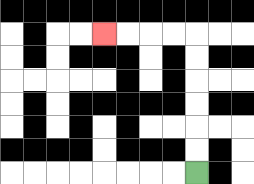{'start': '[8, 7]', 'end': '[4, 1]', 'path_directions': 'U,U,U,U,U,U,L,L,L,L', 'path_coordinates': '[[8, 7], [8, 6], [8, 5], [8, 4], [8, 3], [8, 2], [8, 1], [7, 1], [6, 1], [5, 1], [4, 1]]'}